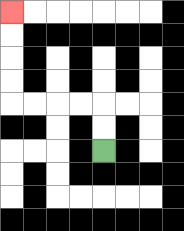{'start': '[4, 6]', 'end': '[0, 0]', 'path_directions': 'U,U,L,L,L,L,U,U,U,U', 'path_coordinates': '[[4, 6], [4, 5], [4, 4], [3, 4], [2, 4], [1, 4], [0, 4], [0, 3], [0, 2], [0, 1], [0, 0]]'}